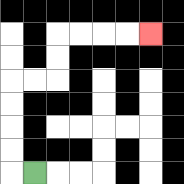{'start': '[1, 7]', 'end': '[6, 1]', 'path_directions': 'L,U,U,U,U,R,R,U,U,R,R,R,R', 'path_coordinates': '[[1, 7], [0, 7], [0, 6], [0, 5], [0, 4], [0, 3], [1, 3], [2, 3], [2, 2], [2, 1], [3, 1], [4, 1], [5, 1], [6, 1]]'}